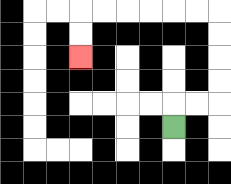{'start': '[7, 5]', 'end': '[3, 2]', 'path_directions': 'U,R,R,U,U,U,U,L,L,L,L,L,L,D,D', 'path_coordinates': '[[7, 5], [7, 4], [8, 4], [9, 4], [9, 3], [9, 2], [9, 1], [9, 0], [8, 0], [7, 0], [6, 0], [5, 0], [4, 0], [3, 0], [3, 1], [3, 2]]'}